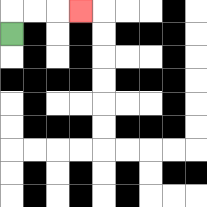{'start': '[0, 1]', 'end': '[3, 0]', 'path_directions': 'U,R,R,R', 'path_coordinates': '[[0, 1], [0, 0], [1, 0], [2, 0], [3, 0]]'}